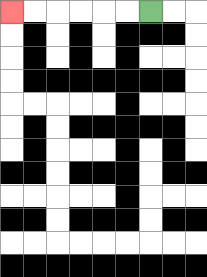{'start': '[6, 0]', 'end': '[0, 0]', 'path_directions': 'L,L,L,L,L,L', 'path_coordinates': '[[6, 0], [5, 0], [4, 0], [3, 0], [2, 0], [1, 0], [0, 0]]'}